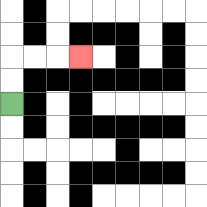{'start': '[0, 4]', 'end': '[3, 2]', 'path_directions': 'U,U,R,R,R', 'path_coordinates': '[[0, 4], [0, 3], [0, 2], [1, 2], [2, 2], [3, 2]]'}